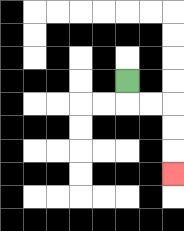{'start': '[5, 3]', 'end': '[7, 7]', 'path_directions': 'D,R,R,D,D,D', 'path_coordinates': '[[5, 3], [5, 4], [6, 4], [7, 4], [7, 5], [7, 6], [7, 7]]'}